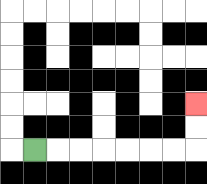{'start': '[1, 6]', 'end': '[8, 4]', 'path_directions': 'R,R,R,R,R,R,R,U,U', 'path_coordinates': '[[1, 6], [2, 6], [3, 6], [4, 6], [5, 6], [6, 6], [7, 6], [8, 6], [8, 5], [8, 4]]'}